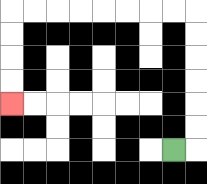{'start': '[7, 6]', 'end': '[0, 4]', 'path_directions': 'R,U,U,U,U,U,U,L,L,L,L,L,L,L,L,D,D,D,D', 'path_coordinates': '[[7, 6], [8, 6], [8, 5], [8, 4], [8, 3], [8, 2], [8, 1], [8, 0], [7, 0], [6, 0], [5, 0], [4, 0], [3, 0], [2, 0], [1, 0], [0, 0], [0, 1], [0, 2], [0, 3], [0, 4]]'}